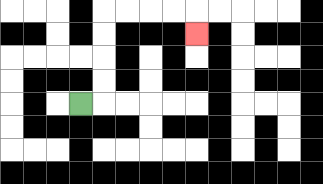{'start': '[3, 4]', 'end': '[8, 1]', 'path_directions': 'R,U,U,U,U,R,R,R,R,D', 'path_coordinates': '[[3, 4], [4, 4], [4, 3], [4, 2], [4, 1], [4, 0], [5, 0], [6, 0], [7, 0], [8, 0], [8, 1]]'}